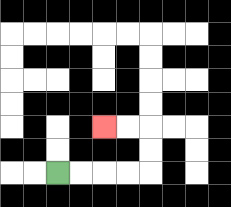{'start': '[2, 7]', 'end': '[4, 5]', 'path_directions': 'R,R,R,R,U,U,L,L', 'path_coordinates': '[[2, 7], [3, 7], [4, 7], [5, 7], [6, 7], [6, 6], [6, 5], [5, 5], [4, 5]]'}